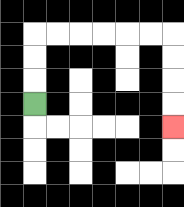{'start': '[1, 4]', 'end': '[7, 5]', 'path_directions': 'U,U,U,R,R,R,R,R,R,D,D,D,D', 'path_coordinates': '[[1, 4], [1, 3], [1, 2], [1, 1], [2, 1], [3, 1], [4, 1], [5, 1], [6, 1], [7, 1], [7, 2], [7, 3], [7, 4], [7, 5]]'}